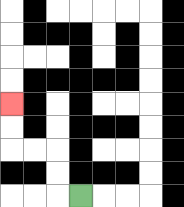{'start': '[3, 8]', 'end': '[0, 4]', 'path_directions': 'L,U,U,L,L,U,U', 'path_coordinates': '[[3, 8], [2, 8], [2, 7], [2, 6], [1, 6], [0, 6], [0, 5], [0, 4]]'}